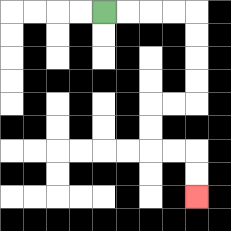{'start': '[4, 0]', 'end': '[8, 8]', 'path_directions': 'R,R,R,R,D,D,D,D,L,L,D,D,R,R,D,D', 'path_coordinates': '[[4, 0], [5, 0], [6, 0], [7, 0], [8, 0], [8, 1], [8, 2], [8, 3], [8, 4], [7, 4], [6, 4], [6, 5], [6, 6], [7, 6], [8, 6], [8, 7], [8, 8]]'}